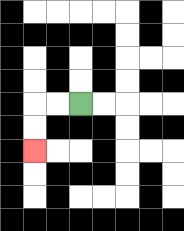{'start': '[3, 4]', 'end': '[1, 6]', 'path_directions': 'L,L,D,D', 'path_coordinates': '[[3, 4], [2, 4], [1, 4], [1, 5], [1, 6]]'}